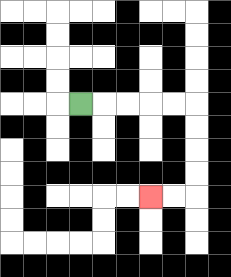{'start': '[3, 4]', 'end': '[6, 8]', 'path_directions': 'R,R,R,R,R,D,D,D,D,L,L', 'path_coordinates': '[[3, 4], [4, 4], [5, 4], [6, 4], [7, 4], [8, 4], [8, 5], [8, 6], [8, 7], [8, 8], [7, 8], [6, 8]]'}